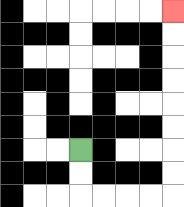{'start': '[3, 6]', 'end': '[7, 0]', 'path_directions': 'D,D,R,R,R,R,U,U,U,U,U,U,U,U', 'path_coordinates': '[[3, 6], [3, 7], [3, 8], [4, 8], [5, 8], [6, 8], [7, 8], [7, 7], [7, 6], [7, 5], [7, 4], [7, 3], [7, 2], [7, 1], [7, 0]]'}